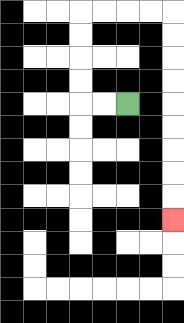{'start': '[5, 4]', 'end': '[7, 9]', 'path_directions': 'L,L,U,U,U,U,R,R,R,R,D,D,D,D,D,D,D,D,D', 'path_coordinates': '[[5, 4], [4, 4], [3, 4], [3, 3], [3, 2], [3, 1], [3, 0], [4, 0], [5, 0], [6, 0], [7, 0], [7, 1], [7, 2], [7, 3], [7, 4], [7, 5], [7, 6], [7, 7], [7, 8], [7, 9]]'}